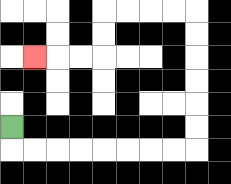{'start': '[0, 5]', 'end': '[1, 2]', 'path_directions': 'D,R,R,R,R,R,R,R,R,U,U,U,U,U,U,L,L,L,L,D,D,L,L,L', 'path_coordinates': '[[0, 5], [0, 6], [1, 6], [2, 6], [3, 6], [4, 6], [5, 6], [6, 6], [7, 6], [8, 6], [8, 5], [8, 4], [8, 3], [8, 2], [8, 1], [8, 0], [7, 0], [6, 0], [5, 0], [4, 0], [4, 1], [4, 2], [3, 2], [2, 2], [1, 2]]'}